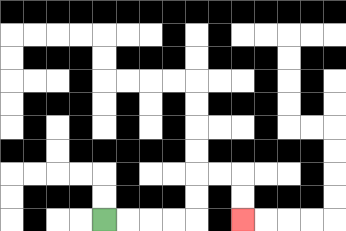{'start': '[4, 9]', 'end': '[10, 9]', 'path_directions': 'R,R,R,R,U,U,R,R,D,D', 'path_coordinates': '[[4, 9], [5, 9], [6, 9], [7, 9], [8, 9], [8, 8], [8, 7], [9, 7], [10, 7], [10, 8], [10, 9]]'}